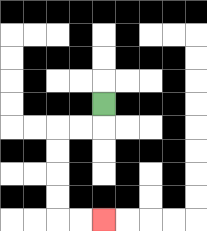{'start': '[4, 4]', 'end': '[4, 9]', 'path_directions': 'D,L,L,D,D,D,D,R,R', 'path_coordinates': '[[4, 4], [4, 5], [3, 5], [2, 5], [2, 6], [2, 7], [2, 8], [2, 9], [3, 9], [4, 9]]'}